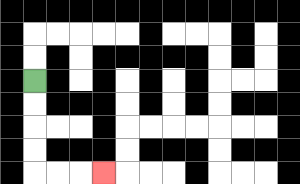{'start': '[1, 3]', 'end': '[4, 7]', 'path_directions': 'D,D,D,D,R,R,R', 'path_coordinates': '[[1, 3], [1, 4], [1, 5], [1, 6], [1, 7], [2, 7], [3, 7], [4, 7]]'}